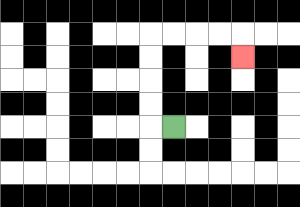{'start': '[7, 5]', 'end': '[10, 2]', 'path_directions': 'L,U,U,U,U,R,R,R,R,D', 'path_coordinates': '[[7, 5], [6, 5], [6, 4], [6, 3], [6, 2], [6, 1], [7, 1], [8, 1], [9, 1], [10, 1], [10, 2]]'}